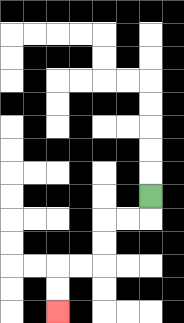{'start': '[6, 8]', 'end': '[2, 13]', 'path_directions': 'D,L,L,D,D,L,L,D,D', 'path_coordinates': '[[6, 8], [6, 9], [5, 9], [4, 9], [4, 10], [4, 11], [3, 11], [2, 11], [2, 12], [2, 13]]'}